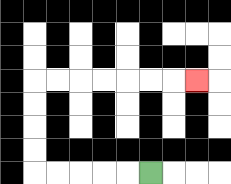{'start': '[6, 7]', 'end': '[8, 3]', 'path_directions': 'L,L,L,L,L,U,U,U,U,R,R,R,R,R,R,R', 'path_coordinates': '[[6, 7], [5, 7], [4, 7], [3, 7], [2, 7], [1, 7], [1, 6], [1, 5], [1, 4], [1, 3], [2, 3], [3, 3], [4, 3], [5, 3], [6, 3], [7, 3], [8, 3]]'}